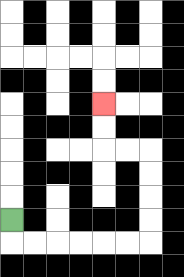{'start': '[0, 9]', 'end': '[4, 4]', 'path_directions': 'D,R,R,R,R,R,R,U,U,U,U,L,L,U,U', 'path_coordinates': '[[0, 9], [0, 10], [1, 10], [2, 10], [3, 10], [4, 10], [5, 10], [6, 10], [6, 9], [6, 8], [6, 7], [6, 6], [5, 6], [4, 6], [4, 5], [4, 4]]'}